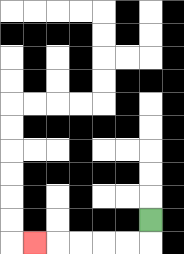{'start': '[6, 9]', 'end': '[1, 10]', 'path_directions': 'D,L,L,L,L,L', 'path_coordinates': '[[6, 9], [6, 10], [5, 10], [4, 10], [3, 10], [2, 10], [1, 10]]'}